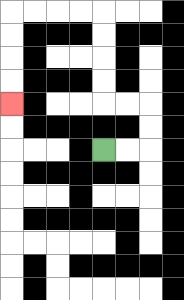{'start': '[4, 6]', 'end': '[0, 4]', 'path_directions': 'R,R,U,U,L,L,U,U,U,U,L,L,L,L,D,D,D,D', 'path_coordinates': '[[4, 6], [5, 6], [6, 6], [6, 5], [6, 4], [5, 4], [4, 4], [4, 3], [4, 2], [4, 1], [4, 0], [3, 0], [2, 0], [1, 0], [0, 0], [0, 1], [0, 2], [0, 3], [0, 4]]'}